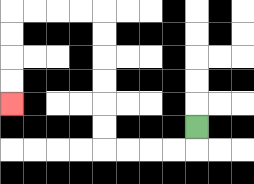{'start': '[8, 5]', 'end': '[0, 4]', 'path_directions': 'D,L,L,L,L,U,U,U,U,U,U,L,L,L,L,D,D,D,D', 'path_coordinates': '[[8, 5], [8, 6], [7, 6], [6, 6], [5, 6], [4, 6], [4, 5], [4, 4], [4, 3], [4, 2], [4, 1], [4, 0], [3, 0], [2, 0], [1, 0], [0, 0], [0, 1], [0, 2], [0, 3], [0, 4]]'}